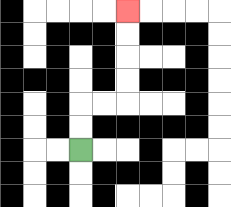{'start': '[3, 6]', 'end': '[5, 0]', 'path_directions': 'U,U,R,R,U,U,U,U', 'path_coordinates': '[[3, 6], [3, 5], [3, 4], [4, 4], [5, 4], [5, 3], [5, 2], [5, 1], [5, 0]]'}